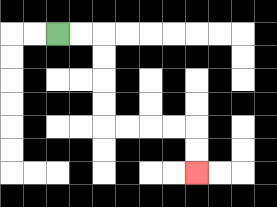{'start': '[2, 1]', 'end': '[8, 7]', 'path_directions': 'R,R,D,D,D,D,R,R,R,R,D,D', 'path_coordinates': '[[2, 1], [3, 1], [4, 1], [4, 2], [4, 3], [4, 4], [4, 5], [5, 5], [6, 5], [7, 5], [8, 5], [8, 6], [8, 7]]'}